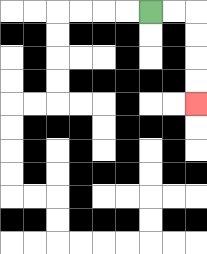{'start': '[6, 0]', 'end': '[8, 4]', 'path_directions': 'R,R,D,D,D,D', 'path_coordinates': '[[6, 0], [7, 0], [8, 0], [8, 1], [8, 2], [8, 3], [8, 4]]'}